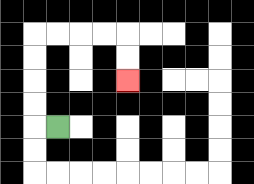{'start': '[2, 5]', 'end': '[5, 3]', 'path_directions': 'L,U,U,U,U,R,R,R,R,D,D', 'path_coordinates': '[[2, 5], [1, 5], [1, 4], [1, 3], [1, 2], [1, 1], [2, 1], [3, 1], [4, 1], [5, 1], [5, 2], [5, 3]]'}